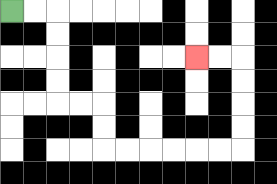{'start': '[0, 0]', 'end': '[8, 2]', 'path_directions': 'R,R,D,D,D,D,R,R,D,D,R,R,R,R,R,R,U,U,U,U,L,L', 'path_coordinates': '[[0, 0], [1, 0], [2, 0], [2, 1], [2, 2], [2, 3], [2, 4], [3, 4], [4, 4], [4, 5], [4, 6], [5, 6], [6, 6], [7, 6], [8, 6], [9, 6], [10, 6], [10, 5], [10, 4], [10, 3], [10, 2], [9, 2], [8, 2]]'}